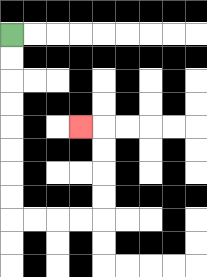{'start': '[0, 1]', 'end': '[3, 5]', 'path_directions': 'D,D,D,D,D,D,D,D,R,R,R,R,U,U,U,U,L', 'path_coordinates': '[[0, 1], [0, 2], [0, 3], [0, 4], [0, 5], [0, 6], [0, 7], [0, 8], [0, 9], [1, 9], [2, 9], [3, 9], [4, 9], [4, 8], [4, 7], [4, 6], [4, 5], [3, 5]]'}